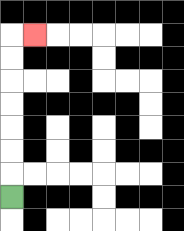{'start': '[0, 8]', 'end': '[1, 1]', 'path_directions': 'U,U,U,U,U,U,U,R', 'path_coordinates': '[[0, 8], [0, 7], [0, 6], [0, 5], [0, 4], [0, 3], [0, 2], [0, 1], [1, 1]]'}